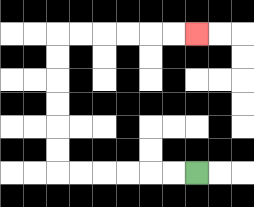{'start': '[8, 7]', 'end': '[8, 1]', 'path_directions': 'L,L,L,L,L,L,U,U,U,U,U,U,R,R,R,R,R,R', 'path_coordinates': '[[8, 7], [7, 7], [6, 7], [5, 7], [4, 7], [3, 7], [2, 7], [2, 6], [2, 5], [2, 4], [2, 3], [2, 2], [2, 1], [3, 1], [4, 1], [5, 1], [6, 1], [7, 1], [8, 1]]'}